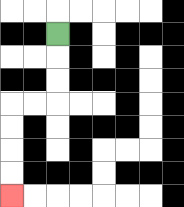{'start': '[2, 1]', 'end': '[0, 8]', 'path_directions': 'D,D,D,L,L,D,D,D,D', 'path_coordinates': '[[2, 1], [2, 2], [2, 3], [2, 4], [1, 4], [0, 4], [0, 5], [0, 6], [0, 7], [0, 8]]'}